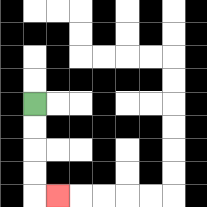{'start': '[1, 4]', 'end': '[2, 8]', 'path_directions': 'D,D,D,D,R', 'path_coordinates': '[[1, 4], [1, 5], [1, 6], [1, 7], [1, 8], [2, 8]]'}